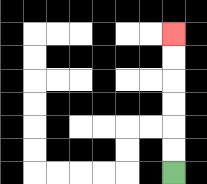{'start': '[7, 7]', 'end': '[7, 1]', 'path_directions': 'U,U,U,U,U,U', 'path_coordinates': '[[7, 7], [7, 6], [7, 5], [7, 4], [7, 3], [7, 2], [7, 1]]'}